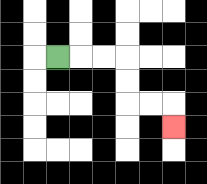{'start': '[2, 2]', 'end': '[7, 5]', 'path_directions': 'R,R,R,D,D,R,R,D', 'path_coordinates': '[[2, 2], [3, 2], [4, 2], [5, 2], [5, 3], [5, 4], [6, 4], [7, 4], [7, 5]]'}